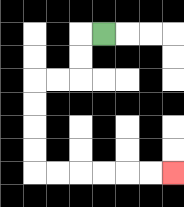{'start': '[4, 1]', 'end': '[7, 7]', 'path_directions': 'L,D,D,L,L,D,D,D,D,R,R,R,R,R,R', 'path_coordinates': '[[4, 1], [3, 1], [3, 2], [3, 3], [2, 3], [1, 3], [1, 4], [1, 5], [1, 6], [1, 7], [2, 7], [3, 7], [4, 7], [5, 7], [6, 7], [7, 7]]'}